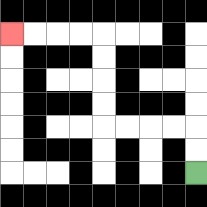{'start': '[8, 7]', 'end': '[0, 1]', 'path_directions': 'U,U,L,L,L,L,U,U,U,U,L,L,L,L', 'path_coordinates': '[[8, 7], [8, 6], [8, 5], [7, 5], [6, 5], [5, 5], [4, 5], [4, 4], [4, 3], [4, 2], [4, 1], [3, 1], [2, 1], [1, 1], [0, 1]]'}